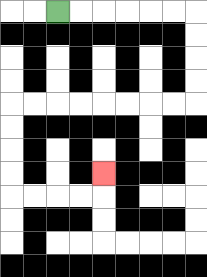{'start': '[2, 0]', 'end': '[4, 7]', 'path_directions': 'R,R,R,R,R,R,D,D,D,D,L,L,L,L,L,L,L,L,D,D,D,D,R,R,R,R,U', 'path_coordinates': '[[2, 0], [3, 0], [4, 0], [5, 0], [6, 0], [7, 0], [8, 0], [8, 1], [8, 2], [8, 3], [8, 4], [7, 4], [6, 4], [5, 4], [4, 4], [3, 4], [2, 4], [1, 4], [0, 4], [0, 5], [0, 6], [0, 7], [0, 8], [1, 8], [2, 8], [3, 8], [4, 8], [4, 7]]'}